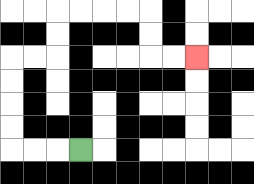{'start': '[3, 6]', 'end': '[8, 2]', 'path_directions': 'L,L,L,U,U,U,U,R,R,U,U,R,R,R,R,D,D,R,R', 'path_coordinates': '[[3, 6], [2, 6], [1, 6], [0, 6], [0, 5], [0, 4], [0, 3], [0, 2], [1, 2], [2, 2], [2, 1], [2, 0], [3, 0], [4, 0], [5, 0], [6, 0], [6, 1], [6, 2], [7, 2], [8, 2]]'}